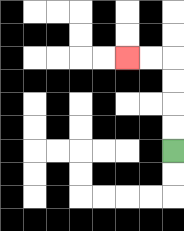{'start': '[7, 6]', 'end': '[5, 2]', 'path_directions': 'U,U,U,U,L,L', 'path_coordinates': '[[7, 6], [7, 5], [7, 4], [7, 3], [7, 2], [6, 2], [5, 2]]'}